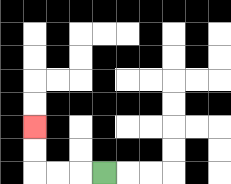{'start': '[4, 7]', 'end': '[1, 5]', 'path_directions': 'L,L,L,U,U', 'path_coordinates': '[[4, 7], [3, 7], [2, 7], [1, 7], [1, 6], [1, 5]]'}